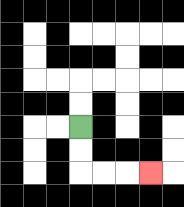{'start': '[3, 5]', 'end': '[6, 7]', 'path_directions': 'D,D,R,R,R', 'path_coordinates': '[[3, 5], [3, 6], [3, 7], [4, 7], [5, 7], [6, 7]]'}